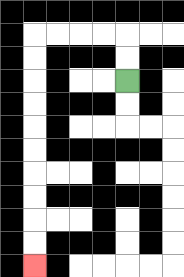{'start': '[5, 3]', 'end': '[1, 11]', 'path_directions': 'U,U,L,L,L,L,D,D,D,D,D,D,D,D,D,D', 'path_coordinates': '[[5, 3], [5, 2], [5, 1], [4, 1], [3, 1], [2, 1], [1, 1], [1, 2], [1, 3], [1, 4], [1, 5], [1, 6], [1, 7], [1, 8], [1, 9], [1, 10], [1, 11]]'}